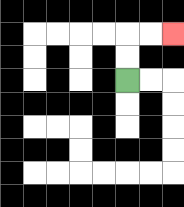{'start': '[5, 3]', 'end': '[7, 1]', 'path_directions': 'U,U,R,R', 'path_coordinates': '[[5, 3], [5, 2], [5, 1], [6, 1], [7, 1]]'}